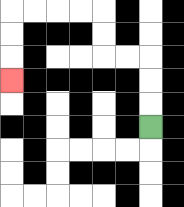{'start': '[6, 5]', 'end': '[0, 3]', 'path_directions': 'U,U,U,L,L,U,U,L,L,L,L,D,D,D', 'path_coordinates': '[[6, 5], [6, 4], [6, 3], [6, 2], [5, 2], [4, 2], [4, 1], [4, 0], [3, 0], [2, 0], [1, 0], [0, 0], [0, 1], [0, 2], [0, 3]]'}